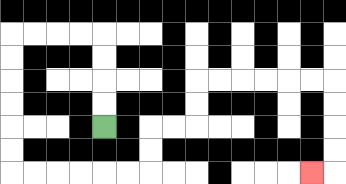{'start': '[4, 5]', 'end': '[13, 7]', 'path_directions': 'U,U,U,U,L,L,L,L,D,D,D,D,D,D,R,R,R,R,R,R,U,U,R,R,U,U,R,R,R,R,R,R,D,D,D,D,L', 'path_coordinates': '[[4, 5], [4, 4], [4, 3], [4, 2], [4, 1], [3, 1], [2, 1], [1, 1], [0, 1], [0, 2], [0, 3], [0, 4], [0, 5], [0, 6], [0, 7], [1, 7], [2, 7], [3, 7], [4, 7], [5, 7], [6, 7], [6, 6], [6, 5], [7, 5], [8, 5], [8, 4], [8, 3], [9, 3], [10, 3], [11, 3], [12, 3], [13, 3], [14, 3], [14, 4], [14, 5], [14, 6], [14, 7], [13, 7]]'}